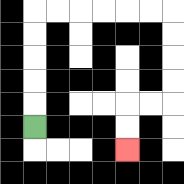{'start': '[1, 5]', 'end': '[5, 6]', 'path_directions': 'U,U,U,U,U,R,R,R,R,R,R,D,D,D,D,L,L,D,D', 'path_coordinates': '[[1, 5], [1, 4], [1, 3], [1, 2], [1, 1], [1, 0], [2, 0], [3, 0], [4, 0], [5, 0], [6, 0], [7, 0], [7, 1], [7, 2], [7, 3], [7, 4], [6, 4], [5, 4], [5, 5], [5, 6]]'}